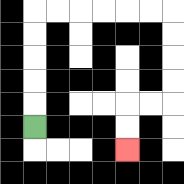{'start': '[1, 5]', 'end': '[5, 6]', 'path_directions': 'U,U,U,U,U,R,R,R,R,R,R,D,D,D,D,L,L,D,D', 'path_coordinates': '[[1, 5], [1, 4], [1, 3], [1, 2], [1, 1], [1, 0], [2, 0], [3, 0], [4, 0], [5, 0], [6, 0], [7, 0], [7, 1], [7, 2], [7, 3], [7, 4], [6, 4], [5, 4], [5, 5], [5, 6]]'}